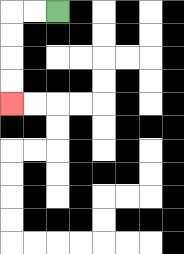{'start': '[2, 0]', 'end': '[0, 4]', 'path_directions': 'L,L,D,D,D,D', 'path_coordinates': '[[2, 0], [1, 0], [0, 0], [0, 1], [0, 2], [0, 3], [0, 4]]'}